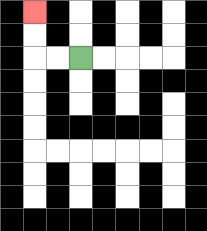{'start': '[3, 2]', 'end': '[1, 0]', 'path_directions': 'L,L,U,U', 'path_coordinates': '[[3, 2], [2, 2], [1, 2], [1, 1], [1, 0]]'}